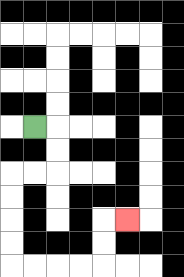{'start': '[1, 5]', 'end': '[5, 9]', 'path_directions': 'R,D,D,L,L,D,D,D,D,R,R,R,R,U,U,R', 'path_coordinates': '[[1, 5], [2, 5], [2, 6], [2, 7], [1, 7], [0, 7], [0, 8], [0, 9], [0, 10], [0, 11], [1, 11], [2, 11], [3, 11], [4, 11], [4, 10], [4, 9], [5, 9]]'}